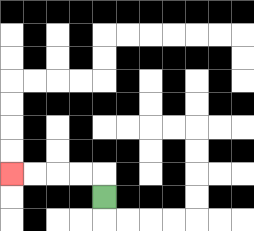{'start': '[4, 8]', 'end': '[0, 7]', 'path_directions': 'U,L,L,L,L', 'path_coordinates': '[[4, 8], [4, 7], [3, 7], [2, 7], [1, 7], [0, 7]]'}